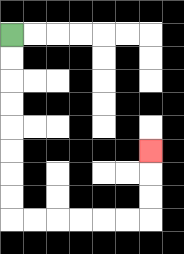{'start': '[0, 1]', 'end': '[6, 6]', 'path_directions': 'D,D,D,D,D,D,D,D,R,R,R,R,R,R,U,U,U', 'path_coordinates': '[[0, 1], [0, 2], [0, 3], [0, 4], [0, 5], [0, 6], [0, 7], [0, 8], [0, 9], [1, 9], [2, 9], [3, 9], [4, 9], [5, 9], [6, 9], [6, 8], [6, 7], [6, 6]]'}